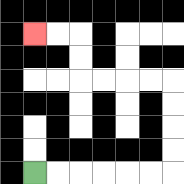{'start': '[1, 7]', 'end': '[1, 1]', 'path_directions': 'R,R,R,R,R,R,U,U,U,U,L,L,L,L,U,U,L,L', 'path_coordinates': '[[1, 7], [2, 7], [3, 7], [4, 7], [5, 7], [6, 7], [7, 7], [7, 6], [7, 5], [7, 4], [7, 3], [6, 3], [5, 3], [4, 3], [3, 3], [3, 2], [3, 1], [2, 1], [1, 1]]'}